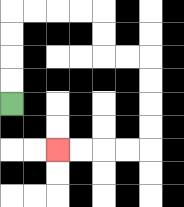{'start': '[0, 4]', 'end': '[2, 6]', 'path_directions': 'U,U,U,U,R,R,R,R,D,D,R,R,D,D,D,D,L,L,L,L', 'path_coordinates': '[[0, 4], [0, 3], [0, 2], [0, 1], [0, 0], [1, 0], [2, 0], [3, 0], [4, 0], [4, 1], [4, 2], [5, 2], [6, 2], [6, 3], [6, 4], [6, 5], [6, 6], [5, 6], [4, 6], [3, 6], [2, 6]]'}